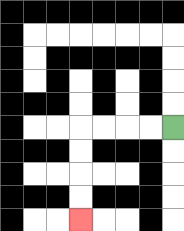{'start': '[7, 5]', 'end': '[3, 9]', 'path_directions': 'L,L,L,L,D,D,D,D', 'path_coordinates': '[[7, 5], [6, 5], [5, 5], [4, 5], [3, 5], [3, 6], [3, 7], [3, 8], [3, 9]]'}